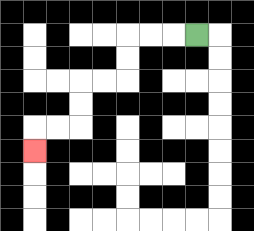{'start': '[8, 1]', 'end': '[1, 6]', 'path_directions': 'L,L,L,D,D,L,L,D,D,L,L,D', 'path_coordinates': '[[8, 1], [7, 1], [6, 1], [5, 1], [5, 2], [5, 3], [4, 3], [3, 3], [3, 4], [3, 5], [2, 5], [1, 5], [1, 6]]'}